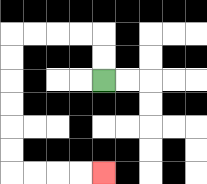{'start': '[4, 3]', 'end': '[4, 7]', 'path_directions': 'U,U,L,L,L,L,D,D,D,D,D,D,R,R,R,R', 'path_coordinates': '[[4, 3], [4, 2], [4, 1], [3, 1], [2, 1], [1, 1], [0, 1], [0, 2], [0, 3], [0, 4], [0, 5], [0, 6], [0, 7], [1, 7], [2, 7], [3, 7], [4, 7]]'}